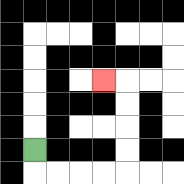{'start': '[1, 6]', 'end': '[4, 3]', 'path_directions': 'D,R,R,R,R,U,U,U,U,L', 'path_coordinates': '[[1, 6], [1, 7], [2, 7], [3, 7], [4, 7], [5, 7], [5, 6], [5, 5], [5, 4], [5, 3], [4, 3]]'}